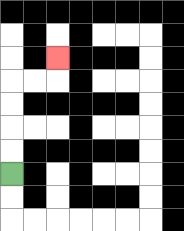{'start': '[0, 7]', 'end': '[2, 2]', 'path_directions': 'U,U,U,U,R,R,U', 'path_coordinates': '[[0, 7], [0, 6], [0, 5], [0, 4], [0, 3], [1, 3], [2, 3], [2, 2]]'}